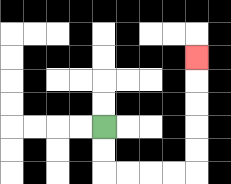{'start': '[4, 5]', 'end': '[8, 2]', 'path_directions': 'D,D,R,R,R,R,U,U,U,U,U', 'path_coordinates': '[[4, 5], [4, 6], [4, 7], [5, 7], [6, 7], [7, 7], [8, 7], [8, 6], [8, 5], [8, 4], [8, 3], [8, 2]]'}